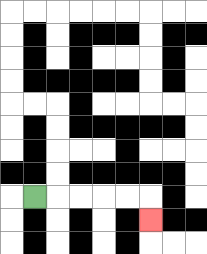{'start': '[1, 8]', 'end': '[6, 9]', 'path_directions': 'R,R,R,R,R,D', 'path_coordinates': '[[1, 8], [2, 8], [3, 8], [4, 8], [5, 8], [6, 8], [6, 9]]'}